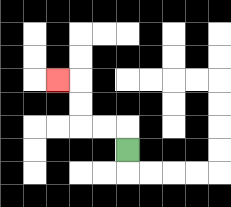{'start': '[5, 6]', 'end': '[2, 3]', 'path_directions': 'U,L,L,U,U,L', 'path_coordinates': '[[5, 6], [5, 5], [4, 5], [3, 5], [3, 4], [3, 3], [2, 3]]'}